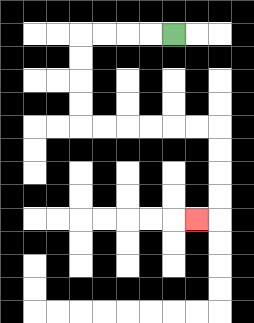{'start': '[7, 1]', 'end': '[8, 9]', 'path_directions': 'L,L,L,L,D,D,D,D,R,R,R,R,R,R,D,D,D,D,L', 'path_coordinates': '[[7, 1], [6, 1], [5, 1], [4, 1], [3, 1], [3, 2], [3, 3], [3, 4], [3, 5], [4, 5], [5, 5], [6, 5], [7, 5], [8, 5], [9, 5], [9, 6], [9, 7], [9, 8], [9, 9], [8, 9]]'}